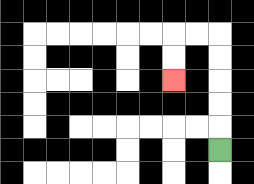{'start': '[9, 6]', 'end': '[7, 3]', 'path_directions': 'U,U,U,U,U,L,L,D,D', 'path_coordinates': '[[9, 6], [9, 5], [9, 4], [9, 3], [9, 2], [9, 1], [8, 1], [7, 1], [7, 2], [7, 3]]'}